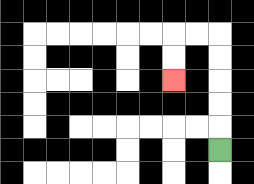{'start': '[9, 6]', 'end': '[7, 3]', 'path_directions': 'U,U,U,U,U,L,L,D,D', 'path_coordinates': '[[9, 6], [9, 5], [9, 4], [9, 3], [9, 2], [9, 1], [8, 1], [7, 1], [7, 2], [7, 3]]'}